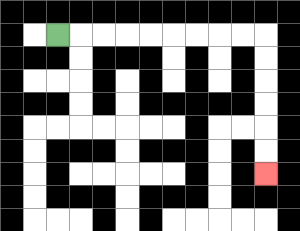{'start': '[2, 1]', 'end': '[11, 7]', 'path_directions': 'R,R,R,R,R,R,R,R,R,D,D,D,D,D,D', 'path_coordinates': '[[2, 1], [3, 1], [4, 1], [5, 1], [6, 1], [7, 1], [8, 1], [9, 1], [10, 1], [11, 1], [11, 2], [11, 3], [11, 4], [11, 5], [11, 6], [11, 7]]'}